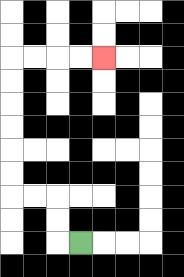{'start': '[3, 10]', 'end': '[4, 2]', 'path_directions': 'L,U,U,L,L,U,U,U,U,U,U,R,R,R,R', 'path_coordinates': '[[3, 10], [2, 10], [2, 9], [2, 8], [1, 8], [0, 8], [0, 7], [0, 6], [0, 5], [0, 4], [0, 3], [0, 2], [1, 2], [2, 2], [3, 2], [4, 2]]'}